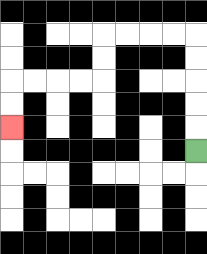{'start': '[8, 6]', 'end': '[0, 5]', 'path_directions': 'U,U,U,U,U,L,L,L,L,D,D,L,L,L,L,D,D', 'path_coordinates': '[[8, 6], [8, 5], [8, 4], [8, 3], [8, 2], [8, 1], [7, 1], [6, 1], [5, 1], [4, 1], [4, 2], [4, 3], [3, 3], [2, 3], [1, 3], [0, 3], [0, 4], [0, 5]]'}